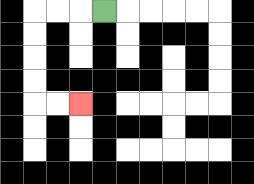{'start': '[4, 0]', 'end': '[3, 4]', 'path_directions': 'L,L,L,D,D,D,D,R,R', 'path_coordinates': '[[4, 0], [3, 0], [2, 0], [1, 0], [1, 1], [1, 2], [1, 3], [1, 4], [2, 4], [3, 4]]'}